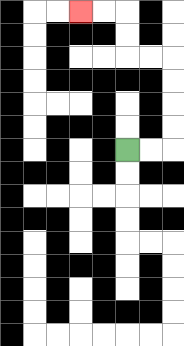{'start': '[5, 6]', 'end': '[3, 0]', 'path_directions': 'R,R,U,U,U,U,L,L,U,U,L,L', 'path_coordinates': '[[5, 6], [6, 6], [7, 6], [7, 5], [7, 4], [7, 3], [7, 2], [6, 2], [5, 2], [5, 1], [5, 0], [4, 0], [3, 0]]'}